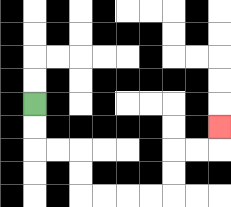{'start': '[1, 4]', 'end': '[9, 5]', 'path_directions': 'D,D,R,R,D,D,R,R,R,R,U,U,R,R,U', 'path_coordinates': '[[1, 4], [1, 5], [1, 6], [2, 6], [3, 6], [3, 7], [3, 8], [4, 8], [5, 8], [6, 8], [7, 8], [7, 7], [7, 6], [8, 6], [9, 6], [9, 5]]'}